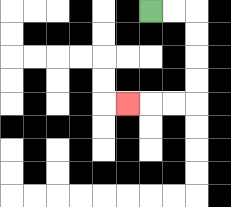{'start': '[6, 0]', 'end': '[5, 4]', 'path_directions': 'R,R,D,D,D,D,L,L,L', 'path_coordinates': '[[6, 0], [7, 0], [8, 0], [8, 1], [8, 2], [8, 3], [8, 4], [7, 4], [6, 4], [5, 4]]'}